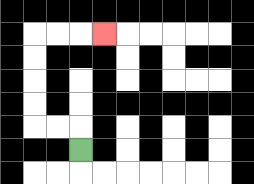{'start': '[3, 6]', 'end': '[4, 1]', 'path_directions': 'U,L,L,U,U,U,U,R,R,R', 'path_coordinates': '[[3, 6], [3, 5], [2, 5], [1, 5], [1, 4], [1, 3], [1, 2], [1, 1], [2, 1], [3, 1], [4, 1]]'}